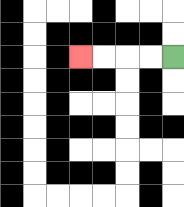{'start': '[7, 2]', 'end': '[3, 2]', 'path_directions': 'L,L,L,L', 'path_coordinates': '[[7, 2], [6, 2], [5, 2], [4, 2], [3, 2]]'}